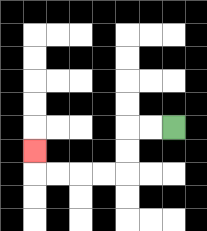{'start': '[7, 5]', 'end': '[1, 6]', 'path_directions': 'L,L,D,D,L,L,L,L,U', 'path_coordinates': '[[7, 5], [6, 5], [5, 5], [5, 6], [5, 7], [4, 7], [3, 7], [2, 7], [1, 7], [1, 6]]'}